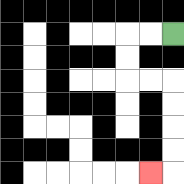{'start': '[7, 1]', 'end': '[6, 7]', 'path_directions': 'L,L,D,D,R,R,D,D,D,D,L', 'path_coordinates': '[[7, 1], [6, 1], [5, 1], [5, 2], [5, 3], [6, 3], [7, 3], [7, 4], [7, 5], [7, 6], [7, 7], [6, 7]]'}